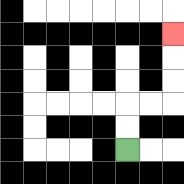{'start': '[5, 6]', 'end': '[7, 1]', 'path_directions': 'U,U,R,R,U,U,U', 'path_coordinates': '[[5, 6], [5, 5], [5, 4], [6, 4], [7, 4], [7, 3], [7, 2], [7, 1]]'}